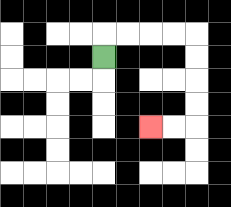{'start': '[4, 2]', 'end': '[6, 5]', 'path_directions': 'U,R,R,R,R,D,D,D,D,L,L', 'path_coordinates': '[[4, 2], [4, 1], [5, 1], [6, 1], [7, 1], [8, 1], [8, 2], [8, 3], [8, 4], [8, 5], [7, 5], [6, 5]]'}